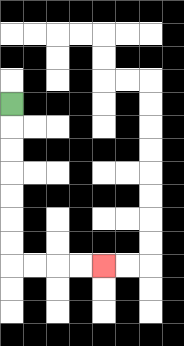{'start': '[0, 4]', 'end': '[4, 11]', 'path_directions': 'D,D,D,D,D,D,D,R,R,R,R', 'path_coordinates': '[[0, 4], [0, 5], [0, 6], [0, 7], [0, 8], [0, 9], [0, 10], [0, 11], [1, 11], [2, 11], [3, 11], [4, 11]]'}